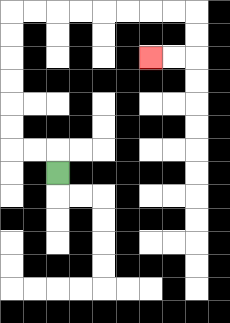{'start': '[2, 7]', 'end': '[6, 2]', 'path_directions': 'U,L,L,U,U,U,U,U,U,R,R,R,R,R,R,R,R,D,D,L,L', 'path_coordinates': '[[2, 7], [2, 6], [1, 6], [0, 6], [0, 5], [0, 4], [0, 3], [0, 2], [0, 1], [0, 0], [1, 0], [2, 0], [3, 0], [4, 0], [5, 0], [6, 0], [7, 0], [8, 0], [8, 1], [8, 2], [7, 2], [6, 2]]'}